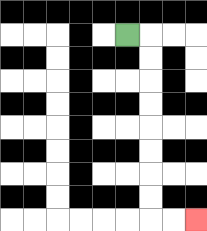{'start': '[5, 1]', 'end': '[8, 9]', 'path_directions': 'R,D,D,D,D,D,D,D,D,R,R', 'path_coordinates': '[[5, 1], [6, 1], [6, 2], [6, 3], [6, 4], [6, 5], [6, 6], [6, 7], [6, 8], [6, 9], [7, 9], [8, 9]]'}